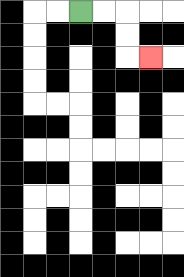{'start': '[3, 0]', 'end': '[6, 2]', 'path_directions': 'R,R,D,D,R', 'path_coordinates': '[[3, 0], [4, 0], [5, 0], [5, 1], [5, 2], [6, 2]]'}